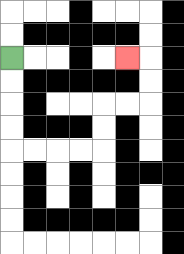{'start': '[0, 2]', 'end': '[5, 2]', 'path_directions': 'D,D,D,D,R,R,R,R,U,U,R,R,U,U,L', 'path_coordinates': '[[0, 2], [0, 3], [0, 4], [0, 5], [0, 6], [1, 6], [2, 6], [3, 6], [4, 6], [4, 5], [4, 4], [5, 4], [6, 4], [6, 3], [6, 2], [5, 2]]'}